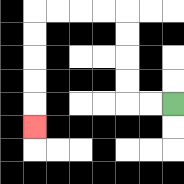{'start': '[7, 4]', 'end': '[1, 5]', 'path_directions': 'L,L,U,U,U,U,L,L,L,L,D,D,D,D,D', 'path_coordinates': '[[7, 4], [6, 4], [5, 4], [5, 3], [5, 2], [5, 1], [5, 0], [4, 0], [3, 0], [2, 0], [1, 0], [1, 1], [1, 2], [1, 3], [1, 4], [1, 5]]'}